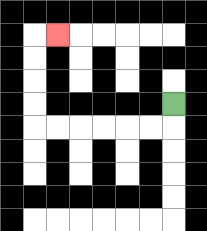{'start': '[7, 4]', 'end': '[2, 1]', 'path_directions': 'D,L,L,L,L,L,L,U,U,U,U,R', 'path_coordinates': '[[7, 4], [7, 5], [6, 5], [5, 5], [4, 5], [3, 5], [2, 5], [1, 5], [1, 4], [1, 3], [1, 2], [1, 1], [2, 1]]'}